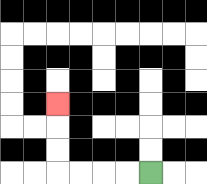{'start': '[6, 7]', 'end': '[2, 4]', 'path_directions': 'L,L,L,L,U,U,U', 'path_coordinates': '[[6, 7], [5, 7], [4, 7], [3, 7], [2, 7], [2, 6], [2, 5], [2, 4]]'}